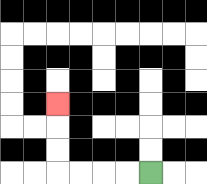{'start': '[6, 7]', 'end': '[2, 4]', 'path_directions': 'L,L,L,L,U,U,U', 'path_coordinates': '[[6, 7], [5, 7], [4, 7], [3, 7], [2, 7], [2, 6], [2, 5], [2, 4]]'}